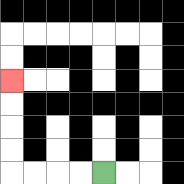{'start': '[4, 7]', 'end': '[0, 3]', 'path_directions': 'L,L,L,L,U,U,U,U', 'path_coordinates': '[[4, 7], [3, 7], [2, 7], [1, 7], [0, 7], [0, 6], [0, 5], [0, 4], [0, 3]]'}